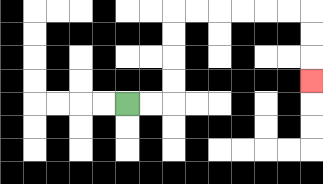{'start': '[5, 4]', 'end': '[13, 3]', 'path_directions': 'R,R,U,U,U,U,R,R,R,R,R,R,D,D,D', 'path_coordinates': '[[5, 4], [6, 4], [7, 4], [7, 3], [7, 2], [7, 1], [7, 0], [8, 0], [9, 0], [10, 0], [11, 0], [12, 0], [13, 0], [13, 1], [13, 2], [13, 3]]'}